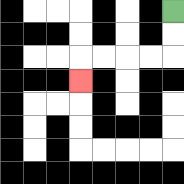{'start': '[7, 0]', 'end': '[3, 3]', 'path_directions': 'D,D,L,L,L,L,D', 'path_coordinates': '[[7, 0], [7, 1], [7, 2], [6, 2], [5, 2], [4, 2], [3, 2], [3, 3]]'}